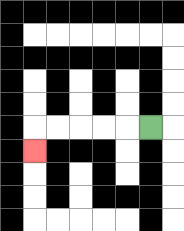{'start': '[6, 5]', 'end': '[1, 6]', 'path_directions': 'L,L,L,L,L,D', 'path_coordinates': '[[6, 5], [5, 5], [4, 5], [3, 5], [2, 5], [1, 5], [1, 6]]'}